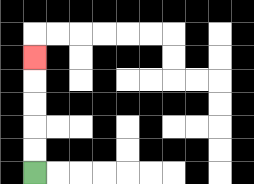{'start': '[1, 7]', 'end': '[1, 2]', 'path_directions': 'U,U,U,U,U', 'path_coordinates': '[[1, 7], [1, 6], [1, 5], [1, 4], [1, 3], [1, 2]]'}